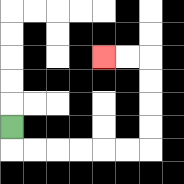{'start': '[0, 5]', 'end': '[4, 2]', 'path_directions': 'D,R,R,R,R,R,R,U,U,U,U,L,L', 'path_coordinates': '[[0, 5], [0, 6], [1, 6], [2, 6], [3, 6], [4, 6], [5, 6], [6, 6], [6, 5], [6, 4], [6, 3], [6, 2], [5, 2], [4, 2]]'}